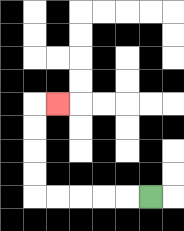{'start': '[6, 8]', 'end': '[2, 4]', 'path_directions': 'L,L,L,L,L,U,U,U,U,R', 'path_coordinates': '[[6, 8], [5, 8], [4, 8], [3, 8], [2, 8], [1, 8], [1, 7], [1, 6], [1, 5], [1, 4], [2, 4]]'}